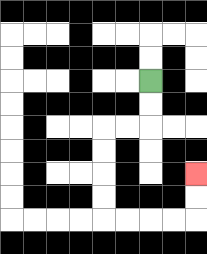{'start': '[6, 3]', 'end': '[8, 7]', 'path_directions': 'D,D,L,L,D,D,D,D,R,R,R,R,U,U', 'path_coordinates': '[[6, 3], [6, 4], [6, 5], [5, 5], [4, 5], [4, 6], [4, 7], [4, 8], [4, 9], [5, 9], [6, 9], [7, 9], [8, 9], [8, 8], [8, 7]]'}